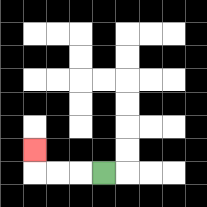{'start': '[4, 7]', 'end': '[1, 6]', 'path_directions': 'L,L,L,U', 'path_coordinates': '[[4, 7], [3, 7], [2, 7], [1, 7], [1, 6]]'}